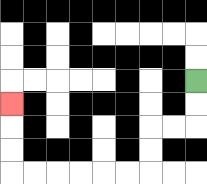{'start': '[8, 3]', 'end': '[0, 4]', 'path_directions': 'D,D,L,L,D,D,L,L,L,L,L,L,U,U,U', 'path_coordinates': '[[8, 3], [8, 4], [8, 5], [7, 5], [6, 5], [6, 6], [6, 7], [5, 7], [4, 7], [3, 7], [2, 7], [1, 7], [0, 7], [0, 6], [0, 5], [0, 4]]'}